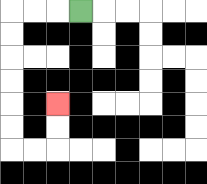{'start': '[3, 0]', 'end': '[2, 4]', 'path_directions': 'L,L,L,D,D,D,D,D,D,R,R,U,U', 'path_coordinates': '[[3, 0], [2, 0], [1, 0], [0, 0], [0, 1], [0, 2], [0, 3], [0, 4], [0, 5], [0, 6], [1, 6], [2, 6], [2, 5], [2, 4]]'}